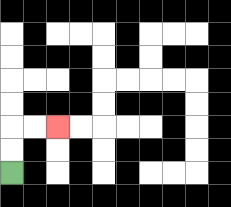{'start': '[0, 7]', 'end': '[2, 5]', 'path_directions': 'U,U,R,R', 'path_coordinates': '[[0, 7], [0, 6], [0, 5], [1, 5], [2, 5]]'}